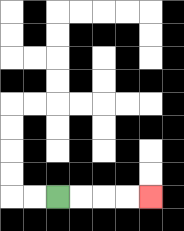{'start': '[2, 8]', 'end': '[6, 8]', 'path_directions': 'R,R,R,R', 'path_coordinates': '[[2, 8], [3, 8], [4, 8], [5, 8], [6, 8]]'}